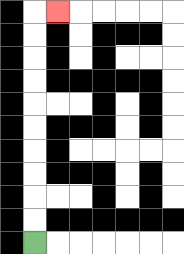{'start': '[1, 10]', 'end': '[2, 0]', 'path_directions': 'U,U,U,U,U,U,U,U,U,U,R', 'path_coordinates': '[[1, 10], [1, 9], [1, 8], [1, 7], [1, 6], [1, 5], [1, 4], [1, 3], [1, 2], [1, 1], [1, 0], [2, 0]]'}